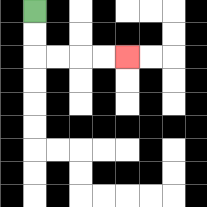{'start': '[1, 0]', 'end': '[5, 2]', 'path_directions': 'D,D,R,R,R,R', 'path_coordinates': '[[1, 0], [1, 1], [1, 2], [2, 2], [3, 2], [4, 2], [5, 2]]'}